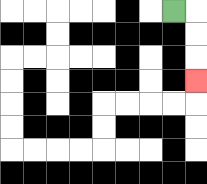{'start': '[7, 0]', 'end': '[8, 3]', 'path_directions': 'R,D,D,D', 'path_coordinates': '[[7, 0], [8, 0], [8, 1], [8, 2], [8, 3]]'}